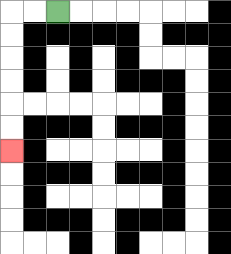{'start': '[2, 0]', 'end': '[0, 6]', 'path_directions': 'L,L,D,D,D,D,D,D', 'path_coordinates': '[[2, 0], [1, 0], [0, 0], [0, 1], [0, 2], [0, 3], [0, 4], [0, 5], [0, 6]]'}